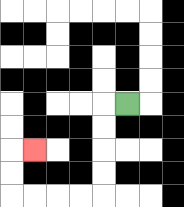{'start': '[5, 4]', 'end': '[1, 6]', 'path_directions': 'L,D,D,D,D,L,L,L,L,U,U,R', 'path_coordinates': '[[5, 4], [4, 4], [4, 5], [4, 6], [4, 7], [4, 8], [3, 8], [2, 8], [1, 8], [0, 8], [0, 7], [0, 6], [1, 6]]'}